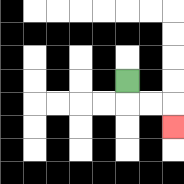{'start': '[5, 3]', 'end': '[7, 5]', 'path_directions': 'D,R,R,D', 'path_coordinates': '[[5, 3], [5, 4], [6, 4], [7, 4], [7, 5]]'}